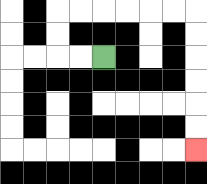{'start': '[4, 2]', 'end': '[8, 6]', 'path_directions': 'L,L,U,U,R,R,R,R,R,R,D,D,D,D,D,D', 'path_coordinates': '[[4, 2], [3, 2], [2, 2], [2, 1], [2, 0], [3, 0], [4, 0], [5, 0], [6, 0], [7, 0], [8, 0], [8, 1], [8, 2], [8, 3], [8, 4], [8, 5], [8, 6]]'}